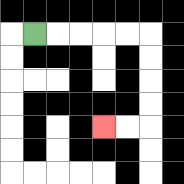{'start': '[1, 1]', 'end': '[4, 5]', 'path_directions': 'R,R,R,R,R,D,D,D,D,L,L', 'path_coordinates': '[[1, 1], [2, 1], [3, 1], [4, 1], [5, 1], [6, 1], [6, 2], [6, 3], [6, 4], [6, 5], [5, 5], [4, 5]]'}